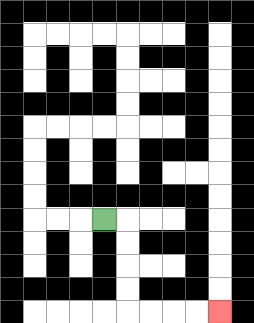{'start': '[4, 9]', 'end': '[9, 13]', 'path_directions': 'R,D,D,D,D,R,R,R,R', 'path_coordinates': '[[4, 9], [5, 9], [5, 10], [5, 11], [5, 12], [5, 13], [6, 13], [7, 13], [8, 13], [9, 13]]'}